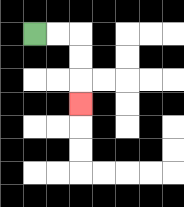{'start': '[1, 1]', 'end': '[3, 4]', 'path_directions': 'R,R,D,D,D', 'path_coordinates': '[[1, 1], [2, 1], [3, 1], [3, 2], [3, 3], [3, 4]]'}